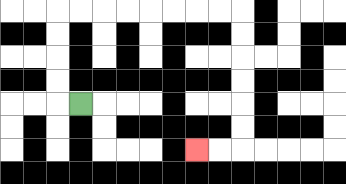{'start': '[3, 4]', 'end': '[8, 6]', 'path_directions': 'L,U,U,U,U,R,R,R,R,R,R,R,R,D,D,D,D,D,D,L,L', 'path_coordinates': '[[3, 4], [2, 4], [2, 3], [2, 2], [2, 1], [2, 0], [3, 0], [4, 0], [5, 0], [6, 0], [7, 0], [8, 0], [9, 0], [10, 0], [10, 1], [10, 2], [10, 3], [10, 4], [10, 5], [10, 6], [9, 6], [8, 6]]'}